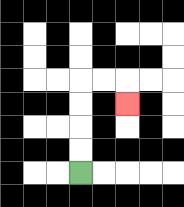{'start': '[3, 7]', 'end': '[5, 4]', 'path_directions': 'U,U,U,U,R,R,D', 'path_coordinates': '[[3, 7], [3, 6], [3, 5], [3, 4], [3, 3], [4, 3], [5, 3], [5, 4]]'}